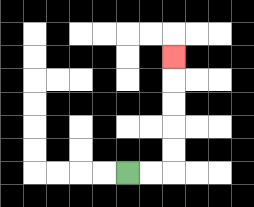{'start': '[5, 7]', 'end': '[7, 2]', 'path_directions': 'R,R,U,U,U,U,U', 'path_coordinates': '[[5, 7], [6, 7], [7, 7], [7, 6], [7, 5], [7, 4], [7, 3], [7, 2]]'}